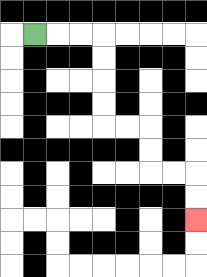{'start': '[1, 1]', 'end': '[8, 9]', 'path_directions': 'R,R,R,D,D,D,D,R,R,D,D,R,R,D,D', 'path_coordinates': '[[1, 1], [2, 1], [3, 1], [4, 1], [4, 2], [4, 3], [4, 4], [4, 5], [5, 5], [6, 5], [6, 6], [6, 7], [7, 7], [8, 7], [8, 8], [8, 9]]'}